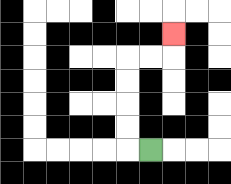{'start': '[6, 6]', 'end': '[7, 1]', 'path_directions': 'L,U,U,U,U,R,R,U', 'path_coordinates': '[[6, 6], [5, 6], [5, 5], [5, 4], [5, 3], [5, 2], [6, 2], [7, 2], [7, 1]]'}